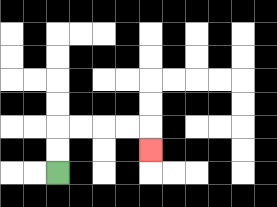{'start': '[2, 7]', 'end': '[6, 6]', 'path_directions': 'U,U,R,R,R,R,D', 'path_coordinates': '[[2, 7], [2, 6], [2, 5], [3, 5], [4, 5], [5, 5], [6, 5], [6, 6]]'}